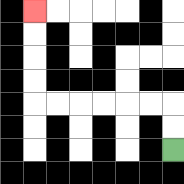{'start': '[7, 6]', 'end': '[1, 0]', 'path_directions': 'U,U,L,L,L,L,L,L,U,U,U,U', 'path_coordinates': '[[7, 6], [7, 5], [7, 4], [6, 4], [5, 4], [4, 4], [3, 4], [2, 4], [1, 4], [1, 3], [1, 2], [1, 1], [1, 0]]'}